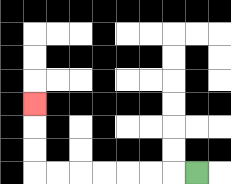{'start': '[8, 7]', 'end': '[1, 4]', 'path_directions': 'L,L,L,L,L,L,L,U,U,U', 'path_coordinates': '[[8, 7], [7, 7], [6, 7], [5, 7], [4, 7], [3, 7], [2, 7], [1, 7], [1, 6], [1, 5], [1, 4]]'}